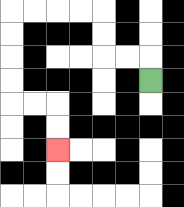{'start': '[6, 3]', 'end': '[2, 6]', 'path_directions': 'U,L,L,U,U,L,L,L,L,D,D,D,D,R,R,D,D', 'path_coordinates': '[[6, 3], [6, 2], [5, 2], [4, 2], [4, 1], [4, 0], [3, 0], [2, 0], [1, 0], [0, 0], [0, 1], [0, 2], [0, 3], [0, 4], [1, 4], [2, 4], [2, 5], [2, 6]]'}